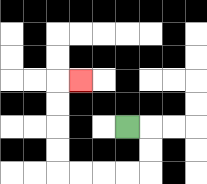{'start': '[5, 5]', 'end': '[3, 3]', 'path_directions': 'R,D,D,L,L,L,L,U,U,U,U,R', 'path_coordinates': '[[5, 5], [6, 5], [6, 6], [6, 7], [5, 7], [4, 7], [3, 7], [2, 7], [2, 6], [2, 5], [2, 4], [2, 3], [3, 3]]'}